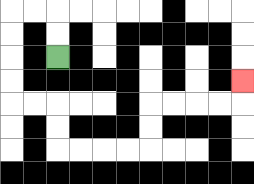{'start': '[2, 2]', 'end': '[10, 3]', 'path_directions': 'U,U,L,L,D,D,D,D,R,R,D,D,R,R,R,R,U,U,R,R,R,R,U', 'path_coordinates': '[[2, 2], [2, 1], [2, 0], [1, 0], [0, 0], [0, 1], [0, 2], [0, 3], [0, 4], [1, 4], [2, 4], [2, 5], [2, 6], [3, 6], [4, 6], [5, 6], [6, 6], [6, 5], [6, 4], [7, 4], [8, 4], [9, 4], [10, 4], [10, 3]]'}